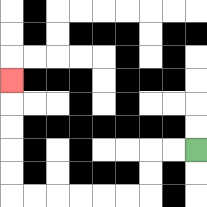{'start': '[8, 6]', 'end': '[0, 3]', 'path_directions': 'L,L,D,D,L,L,L,L,L,L,U,U,U,U,U', 'path_coordinates': '[[8, 6], [7, 6], [6, 6], [6, 7], [6, 8], [5, 8], [4, 8], [3, 8], [2, 8], [1, 8], [0, 8], [0, 7], [0, 6], [0, 5], [0, 4], [0, 3]]'}